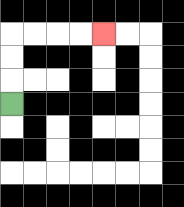{'start': '[0, 4]', 'end': '[4, 1]', 'path_directions': 'U,U,U,R,R,R,R', 'path_coordinates': '[[0, 4], [0, 3], [0, 2], [0, 1], [1, 1], [2, 1], [3, 1], [4, 1]]'}